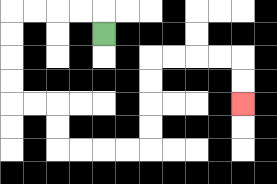{'start': '[4, 1]', 'end': '[10, 4]', 'path_directions': 'U,L,L,L,L,D,D,D,D,R,R,D,D,R,R,R,R,U,U,U,U,R,R,R,R,D,D', 'path_coordinates': '[[4, 1], [4, 0], [3, 0], [2, 0], [1, 0], [0, 0], [0, 1], [0, 2], [0, 3], [0, 4], [1, 4], [2, 4], [2, 5], [2, 6], [3, 6], [4, 6], [5, 6], [6, 6], [6, 5], [6, 4], [6, 3], [6, 2], [7, 2], [8, 2], [9, 2], [10, 2], [10, 3], [10, 4]]'}